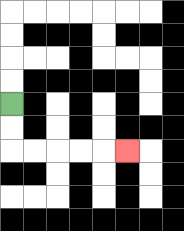{'start': '[0, 4]', 'end': '[5, 6]', 'path_directions': 'D,D,R,R,R,R,R', 'path_coordinates': '[[0, 4], [0, 5], [0, 6], [1, 6], [2, 6], [3, 6], [4, 6], [5, 6]]'}